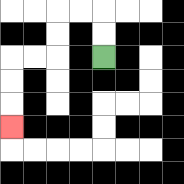{'start': '[4, 2]', 'end': '[0, 5]', 'path_directions': 'U,U,L,L,D,D,L,L,D,D,D', 'path_coordinates': '[[4, 2], [4, 1], [4, 0], [3, 0], [2, 0], [2, 1], [2, 2], [1, 2], [0, 2], [0, 3], [0, 4], [0, 5]]'}